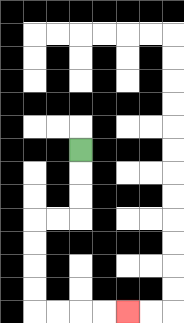{'start': '[3, 6]', 'end': '[5, 13]', 'path_directions': 'D,D,D,L,L,D,D,D,D,R,R,R,R', 'path_coordinates': '[[3, 6], [3, 7], [3, 8], [3, 9], [2, 9], [1, 9], [1, 10], [1, 11], [1, 12], [1, 13], [2, 13], [3, 13], [4, 13], [5, 13]]'}